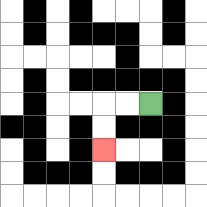{'start': '[6, 4]', 'end': '[4, 6]', 'path_directions': 'L,L,D,D', 'path_coordinates': '[[6, 4], [5, 4], [4, 4], [4, 5], [4, 6]]'}